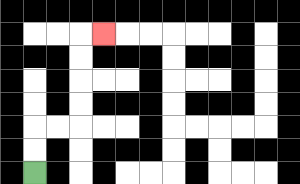{'start': '[1, 7]', 'end': '[4, 1]', 'path_directions': 'U,U,R,R,U,U,U,U,R', 'path_coordinates': '[[1, 7], [1, 6], [1, 5], [2, 5], [3, 5], [3, 4], [3, 3], [3, 2], [3, 1], [4, 1]]'}